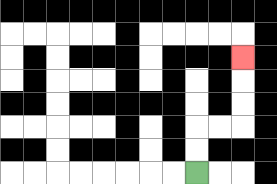{'start': '[8, 7]', 'end': '[10, 2]', 'path_directions': 'U,U,R,R,U,U,U', 'path_coordinates': '[[8, 7], [8, 6], [8, 5], [9, 5], [10, 5], [10, 4], [10, 3], [10, 2]]'}